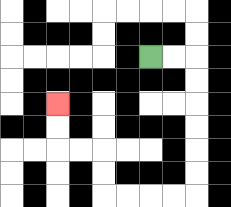{'start': '[6, 2]', 'end': '[2, 4]', 'path_directions': 'R,R,D,D,D,D,D,D,L,L,L,L,U,U,L,L,U,U', 'path_coordinates': '[[6, 2], [7, 2], [8, 2], [8, 3], [8, 4], [8, 5], [8, 6], [8, 7], [8, 8], [7, 8], [6, 8], [5, 8], [4, 8], [4, 7], [4, 6], [3, 6], [2, 6], [2, 5], [2, 4]]'}